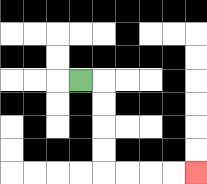{'start': '[3, 3]', 'end': '[8, 7]', 'path_directions': 'R,D,D,D,D,R,R,R,R', 'path_coordinates': '[[3, 3], [4, 3], [4, 4], [4, 5], [4, 6], [4, 7], [5, 7], [6, 7], [7, 7], [8, 7]]'}